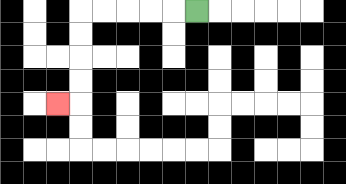{'start': '[8, 0]', 'end': '[2, 4]', 'path_directions': 'L,L,L,L,L,D,D,D,D,L', 'path_coordinates': '[[8, 0], [7, 0], [6, 0], [5, 0], [4, 0], [3, 0], [3, 1], [3, 2], [3, 3], [3, 4], [2, 4]]'}